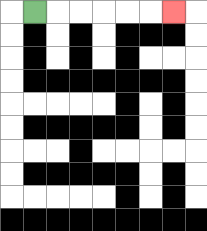{'start': '[1, 0]', 'end': '[7, 0]', 'path_directions': 'R,R,R,R,R,R', 'path_coordinates': '[[1, 0], [2, 0], [3, 0], [4, 0], [5, 0], [6, 0], [7, 0]]'}